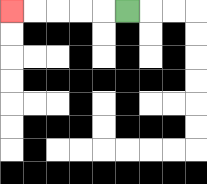{'start': '[5, 0]', 'end': '[0, 0]', 'path_directions': 'L,L,L,L,L', 'path_coordinates': '[[5, 0], [4, 0], [3, 0], [2, 0], [1, 0], [0, 0]]'}